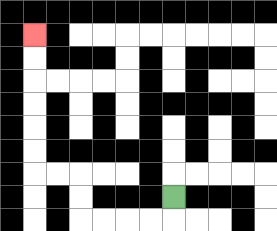{'start': '[7, 8]', 'end': '[1, 1]', 'path_directions': 'D,L,L,L,L,U,U,L,L,U,U,U,U,U,U', 'path_coordinates': '[[7, 8], [7, 9], [6, 9], [5, 9], [4, 9], [3, 9], [3, 8], [3, 7], [2, 7], [1, 7], [1, 6], [1, 5], [1, 4], [1, 3], [1, 2], [1, 1]]'}